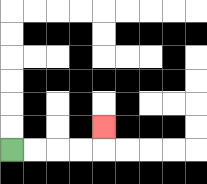{'start': '[0, 6]', 'end': '[4, 5]', 'path_directions': 'R,R,R,R,U', 'path_coordinates': '[[0, 6], [1, 6], [2, 6], [3, 6], [4, 6], [4, 5]]'}